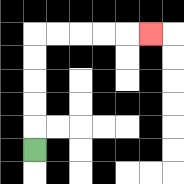{'start': '[1, 6]', 'end': '[6, 1]', 'path_directions': 'U,U,U,U,U,R,R,R,R,R', 'path_coordinates': '[[1, 6], [1, 5], [1, 4], [1, 3], [1, 2], [1, 1], [2, 1], [3, 1], [4, 1], [5, 1], [6, 1]]'}